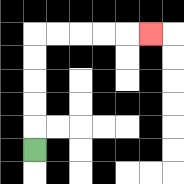{'start': '[1, 6]', 'end': '[6, 1]', 'path_directions': 'U,U,U,U,U,R,R,R,R,R', 'path_coordinates': '[[1, 6], [1, 5], [1, 4], [1, 3], [1, 2], [1, 1], [2, 1], [3, 1], [4, 1], [5, 1], [6, 1]]'}